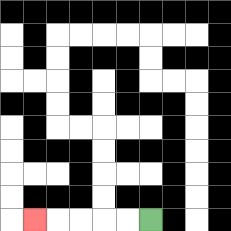{'start': '[6, 9]', 'end': '[1, 9]', 'path_directions': 'L,L,L,L,L', 'path_coordinates': '[[6, 9], [5, 9], [4, 9], [3, 9], [2, 9], [1, 9]]'}